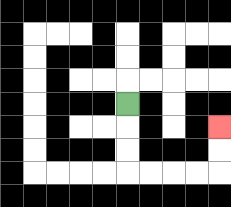{'start': '[5, 4]', 'end': '[9, 5]', 'path_directions': 'D,D,D,R,R,R,R,U,U', 'path_coordinates': '[[5, 4], [5, 5], [5, 6], [5, 7], [6, 7], [7, 7], [8, 7], [9, 7], [9, 6], [9, 5]]'}